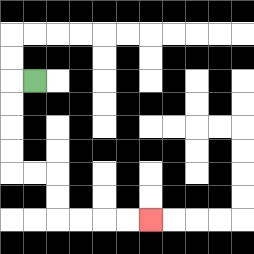{'start': '[1, 3]', 'end': '[6, 9]', 'path_directions': 'L,D,D,D,D,R,R,D,D,R,R,R,R', 'path_coordinates': '[[1, 3], [0, 3], [0, 4], [0, 5], [0, 6], [0, 7], [1, 7], [2, 7], [2, 8], [2, 9], [3, 9], [4, 9], [5, 9], [6, 9]]'}